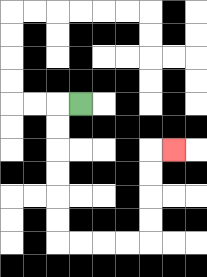{'start': '[3, 4]', 'end': '[7, 6]', 'path_directions': 'L,D,D,D,D,D,D,R,R,R,R,U,U,U,U,R', 'path_coordinates': '[[3, 4], [2, 4], [2, 5], [2, 6], [2, 7], [2, 8], [2, 9], [2, 10], [3, 10], [4, 10], [5, 10], [6, 10], [6, 9], [6, 8], [6, 7], [6, 6], [7, 6]]'}